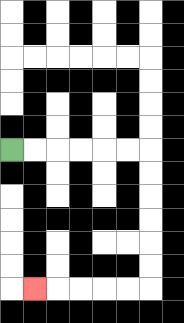{'start': '[0, 6]', 'end': '[1, 12]', 'path_directions': 'R,R,R,R,R,R,D,D,D,D,D,D,L,L,L,L,L', 'path_coordinates': '[[0, 6], [1, 6], [2, 6], [3, 6], [4, 6], [5, 6], [6, 6], [6, 7], [6, 8], [6, 9], [6, 10], [6, 11], [6, 12], [5, 12], [4, 12], [3, 12], [2, 12], [1, 12]]'}